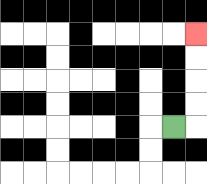{'start': '[7, 5]', 'end': '[8, 1]', 'path_directions': 'R,U,U,U,U', 'path_coordinates': '[[7, 5], [8, 5], [8, 4], [8, 3], [8, 2], [8, 1]]'}